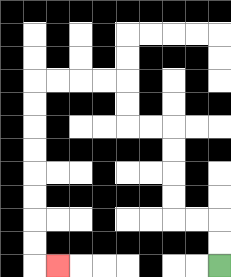{'start': '[9, 11]', 'end': '[2, 11]', 'path_directions': 'U,U,L,L,U,U,U,U,L,L,U,U,L,L,L,L,D,D,D,D,D,D,D,D,R', 'path_coordinates': '[[9, 11], [9, 10], [9, 9], [8, 9], [7, 9], [7, 8], [7, 7], [7, 6], [7, 5], [6, 5], [5, 5], [5, 4], [5, 3], [4, 3], [3, 3], [2, 3], [1, 3], [1, 4], [1, 5], [1, 6], [1, 7], [1, 8], [1, 9], [1, 10], [1, 11], [2, 11]]'}